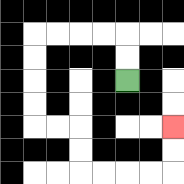{'start': '[5, 3]', 'end': '[7, 5]', 'path_directions': 'U,U,L,L,L,L,D,D,D,D,R,R,D,D,R,R,R,R,U,U', 'path_coordinates': '[[5, 3], [5, 2], [5, 1], [4, 1], [3, 1], [2, 1], [1, 1], [1, 2], [1, 3], [1, 4], [1, 5], [2, 5], [3, 5], [3, 6], [3, 7], [4, 7], [5, 7], [6, 7], [7, 7], [7, 6], [7, 5]]'}